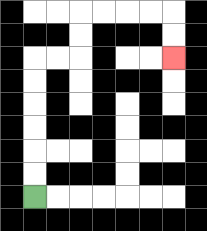{'start': '[1, 8]', 'end': '[7, 2]', 'path_directions': 'U,U,U,U,U,U,R,R,U,U,R,R,R,R,D,D', 'path_coordinates': '[[1, 8], [1, 7], [1, 6], [1, 5], [1, 4], [1, 3], [1, 2], [2, 2], [3, 2], [3, 1], [3, 0], [4, 0], [5, 0], [6, 0], [7, 0], [7, 1], [7, 2]]'}